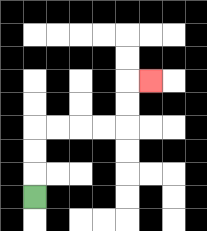{'start': '[1, 8]', 'end': '[6, 3]', 'path_directions': 'U,U,U,R,R,R,R,U,U,R', 'path_coordinates': '[[1, 8], [1, 7], [1, 6], [1, 5], [2, 5], [3, 5], [4, 5], [5, 5], [5, 4], [5, 3], [6, 3]]'}